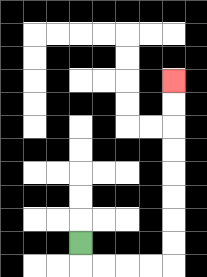{'start': '[3, 10]', 'end': '[7, 3]', 'path_directions': 'D,R,R,R,R,U,U,U,U,U,U,U,U', 'path_coordinates': '[[3, 10], [3, 11], [4, 11], [5, 11], [6, 11], [7, 11], [7, 10], [7, 9], [7, 8], [7, 7], [7, 6], [7, 5], [7, 4], [7, 3]]'}